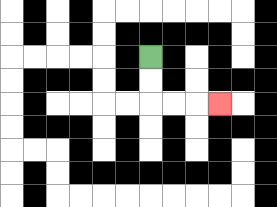{'start': '[6, 2]', 'end': '[9, 4]', 'path_directions': 'D,D,R,R,R', 'path_coordinates': '[[6, 2], [6, 3], [6, 4], [7, 4], [8, 4], [9, 4]]'}